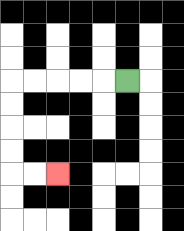{'start': '[5, 3]', 'end': '[2, 7]', 'path_directions': 'L,L,L,L,L,D,D,D,D,R,R', 'path_coordinates': '[[5, 3], [4, 3], [3, 3], [2, 3], [1, 3], [0, 3], [0, 4], [0, 5], [0, 6], [0, 7], [1, 7], [2, 7]]'}